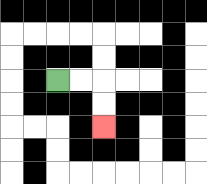{'start': '[2, 3]', 'end': '[4, 5]', 'path_directions': 'R,R,D,D', 'path_coordinates': '[[2, 3], [3, 3], [4, 3], [4, 4], [4, 5]]'}